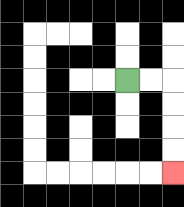{'start': '[5, 3]', 'end': '[7, 7]', 'path_directions': 'R,R,D,D,D,D', 'path_coordinates': '[[5, 3], [6, 3], [7, 3], [7, 4], [7, 5], [7, 6], [7, 7]]'}